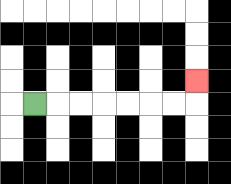{'start': '[1, 4]', 'end': '[8, 3]', 'path_directions': 'R,R,R,R,R,R,R,U', 'path_coordinates': '[[1, 4], [2, 4], [3, 4], [4, 4], [5, 4], [6, 4], [7, 4], [8, 4], [8, 3]]'}